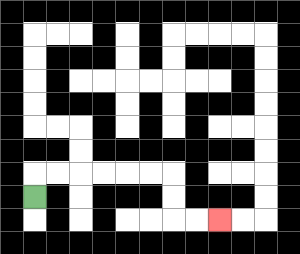{'start': '[1, 8]', 'end': '[9, 9]', 'path_directions': 'U,R,R,R,R,R,R,D,D,R,R', 'path_coordinates': '[[1, 8], [1, 7], [2, 7], [3, 7], [4, 7], [5, 7], [6, 7], [7, 7], [7, 8], [7, 9], [8, 9], [9, 9]]'}